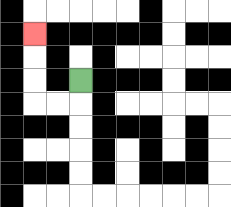{'start': '[3, 3]', 'end': '[1, 1]', 'path_directions': 'D,L,L,U,U,U', 'path_coordinates': '[[3, 3], [3, 4], [2, 4], [1, 4], [1, 3], [1, 2], [1, 1]]'}